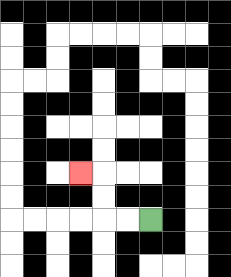{'start': '[6, 9]', 'end': '[3, 7]', 'path_directions': 'L,L,U,U,L', 'path_coordinates': '[[6, 9], [5, 9], [4, 9], [4, 8], [4, 7], [3, 7]]'}